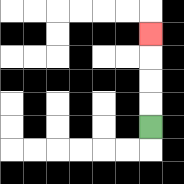{'start': '[6, 5]', 'end': '[6, 1]', 'path_directions': 'U,U,U,U', 'path_coordinates': '[[6, 5], [6, 4], [6, 3], [6, 2], [6, 1]]'}